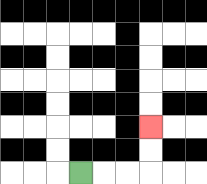{'start': '[3, 7]', 'end': '[6, 5]', 'path_directions': 'R,R,R,U,U', 'path_coordinates': '[[3, 7], [4, 7], [5, 7], [6, 7], [6, 6], [6, 5]]'}